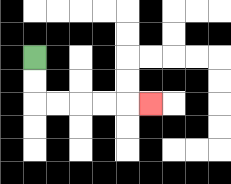{'start': '[1, 2]', 'end': '[6, 4]', 'path_directions': 'D,D,R,R,R,R,R', 'path_coordinates': '[[1, 2], [1, 3], [1, 4], [2, 4], [3, 4], [4, 4], [5, 4], [6, 4]]'}